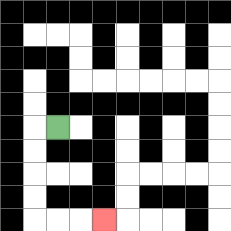{'start': '[2, 5]', 'end': '[4, 9]', 'path_directions': 'L,D,D,D,D,R,R,R', 'path_coordinates': '[[2, 5], [1, 5], [1, 6], [1, 7], [1, 8], [1, 9], [2, 9], [3, 9], [4, 9]]'}